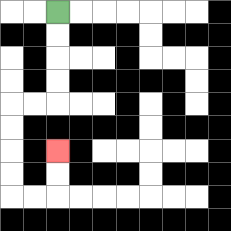{'start': '[2, 0]', 'end': '[2, 6]', 'path_directions': 'D,D,D,D,L,L,D,D,D,D,R,R,U,U', 'path_coordinates': '[[2, 0], [2, 1], [2, 2], [2, 3], [2, 4], [1, 4], [0, 4], [0, 5], [0, 6], [0, 7], [0, 8], [1, 8], [2, 8], [2, 7], [2, 6]]'}